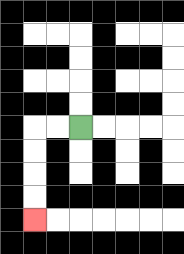{'start': '[3, 5]', 'end': '[1, 9]', 'path_directions': 'L,L,D,D,D,D', 'path_coordinates': '[[3, 5], [2, 5], [1, 5], [1, 6], [1, 7], [1, 8], [1, 9]]'}